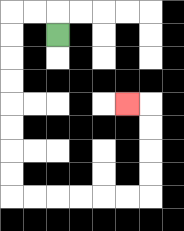{'start': '[2, 1]', 'end': '[5, 4]', 'path_directions': 'U,L,L,D,D,D,D,D,D,D,D,R,R,R,R,R,R,U,U,U,U,L', 'path_coordinates': '[[2, 1], [2, 0], [1, 0], [0, 0], [0, 1], [0, 2], [0, 3], [0, 4], [0, 5], [0, 6], [0, 7], [0, 8], [1, 8], [2, 8], [3, 8], [4, 8], [5, 8], [6, 8], [6, 7], [6, 6], [6, 5], [6, 4], [5, 4]]'}